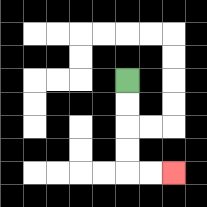{'start': '[5, 3]', 'end': '[7, 7]', 'path_directions': 'D,D,D,D,R,R', 'path_coordinates': '[[5, 3], [5, 4], [5, 5], [5, 6], [5, 7], [6, 7], [7, 7]]'}